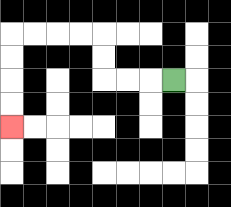{'start': '[7, 3]', 'end': '[0, 5]', 'path_directions': 'L,L,L,U,U,L,L,L,L,D,D,D,D', 'path_coordinates': '[[7, 3], [6, 3], [5, 3], [4, 3], [4, 2], [4, 1], [3, 1], [2, 1], [1, 1], [0, 1], [0, 2], [0, 3], [0, 4], [0, 5]]'}